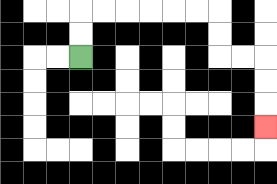{'start': '[3, 2]', 'end': '[11, 5]', 'path_directions': 'U,U,R,R,R,R,R,R,D,D,R,R,D,D,D', 'path_coordinates': '[[3, 2], [3, 1], [3, 0], [4, 0], [5, 0], [6, 0], [7, 0], [8, 0], [9, 0], [9, 1], [9, 2], [10, 2], [11, 2], [11, 3], [11, 4], [11, 5]]'}